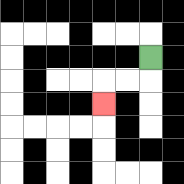{'start': '[6, 2]', 'end': '[4, 4]', 'path_directions': 'D,L,L,D', 'path_coordinates': '[[6, 2], [6, 3], [5, 3], [4, 3], [4, 4]]'}